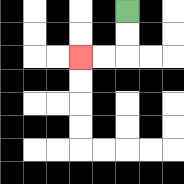{'start': '[5, 0]', 'end': '[3, 2]', 'path_directions': 'D,D,L,L', 'path_coordinates': '[[5, 0], [5, 1], [5, 2], [4, 2], [3, 2]]'}